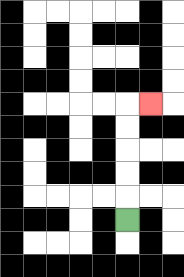{'start': '[5, 9]', 'end': '[6, 4]', 'path_directions': 'U,U,U,U,U,R', 'path_coordinates': '[[5, 9], [5, 8], [5, 7], [5, 6], [5, 5], [5, 4], [6, 4]]'}